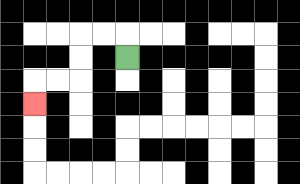{'start': '[5, 2]', 'end': '[1, 4]', 'path_directions': 'U,L,L,D,D,L,L,D', 'path_coordinates': '[[5, 2], [5, 1], [4, 1], [3, 1], [3, 2], [3, 3], [2, 3], [1, 3], [1, 4]]'}